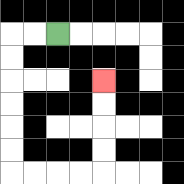{'start': '[2, 1]', 'end': '[4, 3]', 'path_directions': 'L,L,D,D,D,D,D,D,R,R,R,R,U,U,U,U', 'path_coordinates': '[[2, 1], [1, 1], [0, 1], [0, 2], [0, 3], [0, 4], [0, 5], [0, 6], [0, 7], [1, 7], [2, 7], [3, 7], [4, 7], [4, 6], [4, 5], [4, 4], [4, 3]]'}